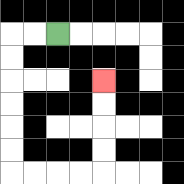{'start': '[2, 1]', 'end': '[4, 3]', 'path_directions': 'L,L,D,D,D,D,D,D,R,R,R,R,U,U,U,U', 'path_coordinates': '[[2, 1], [1, 1], [0, 1], [0, 2], [0, 3], [0, 4], [0, 5], [0, 6], [0, 7], [1, 7], [2, 7], [3, 7], [4, 7], [4, 6], [4, 5], [4, 4], [4, 3]]'}